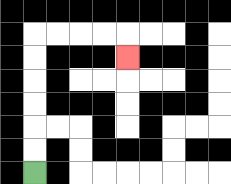{'start': '[1, 7]', 'end': '[5, 2]', 'path_directions': 'U,U,U,U,U,U,R,R,R,R,D', 'path_coordinates': '[[1, 7], [1, 6], [1, 5], [1, 4], [1, 3], [1, 2], [1, 1], [2, 1], [3, 1], [4, 1], [5, 1], [5, 2]]'}